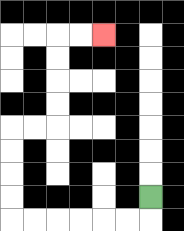{'start': '[6, 8]', 'end': '[4, 1]', 'path_directions': 'D,L,L,L,L,L,L,U,U,U,U,R,R,U,U,U,U,R,R', 'path_coordinates': '[[6, 8], [6, 9], [5, 9], [4, 9], [3, 9], [2, 9], [1, 9], [0, 9], [0, 8], [0, 7], [0, 6], [0, 5], [1, 5], [2, 5], [2, 4], [2, 3], [2, 2], [2, 1], [3, 1], [4, 1]]'}